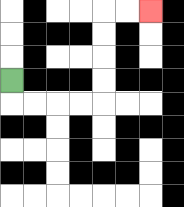{'start': '[0, 3]', 'end': '[6, 0]', 'path_directions': 'D,R,R,R,R,U,U,U,U,R,R', 'path_coordinates': '[[0, 3], [0, 4], [1, 4], [2, 4], [3, 4], [4, 4], [4, 3], [4, 2], [4, 1], [4, 0], [5, 0], [6, 0]]'}